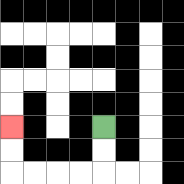{'start': '[4, 5]', 'end': '[0, 5]', 'path_directions': 'D,D,L,L,L,L,U,U', 'path_coordinates': '[[4, 5], [4, 6], [4, 7], [3, 7], [2, 7], [1, 7], [0, 7], [0, 6], [0, 5]]'}